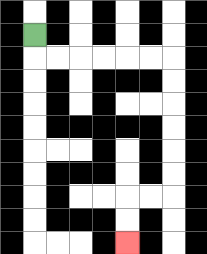{'start': '[1, 1]', 'end': '[5, 10]', 'path_directions': 'D,R,R,R,R,R,R,D,D,D,D,D,D,L,L,D,D', 'path_coordinates': '[[1, 1], [1, 2], [2, 2], [3, 2], [4, 2], [5, 2], [6, 2], [7, 2], [7, 3], [7, 4], [7, 5], [7, 6], [7, 7], [7, 8], [6, 8], [5, 8], [5, 9], [5, 10]]'}